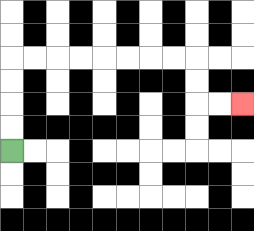{'start': '[0, 6]', 'end': '[10, 4]', 'path_directions': 'U,U,U,U,R,R,R,R,R,R,R,R,D,D,R,R', 'path_coordinates': '[[0, 6], [0, 5], [0, 4], [0, 3], [0, 2], [1, 2], [2, 2], [3, 2], [4, 2], [5, 2], [6, 2], [7, 2], [8, 2], [8, 3], [8, 4], [9, 4], [10, 4]]'}